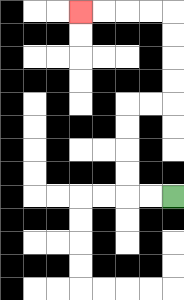{'start': '[7, 8]', 'end': '[3, 0]', 'path_directions': 'L,L,U,U,U,U,R,R,U,U,U,U,L,L,L,L', 'path_coordinates': '[[7, 8], [6, 8], [5, 8], [5, 7], [5, 6], [5, 5], [5, 4], [6, 4], [7, 4], [7, 3], [7, 2], [7, 1], [7, 0], [6, 0], [5, 0], [4, 0], [3, 0]]'}